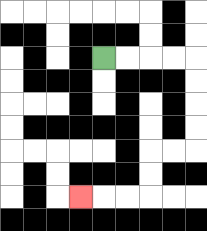{'start': '[4, 2]', 'end': '[3, 8]', 'path_directions': 'R,R,R,R,D,D,D,D,L,L,D,D,L,L,L', 'path_coordinates': '[[4, 2], [5, 2], [6, 2], [7, 2], [8, 2], [8, 3], [8, 4], [8, 5], [8, 6], [7, 6], [6, 6], [6, 7], [6, 8], [5, 8], [4, 8], [3, 8]]'}